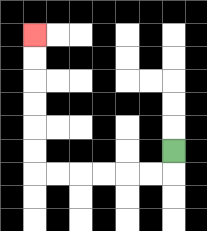{'start': '[7, 6]', 'end': '[1, 1]', 'path_directions': 'D,L,L,L,L,L,L,U,U,U,U,U,U', 'path_coordinates': '[[7, 6], [7, 7], [6, 7], [5, 7], [4, 7], [3, 7], [2, 7], [1, 7], [1, 6], [1, 5], [1, 4], [1, 3], [1, 2], [1, 1]]'}